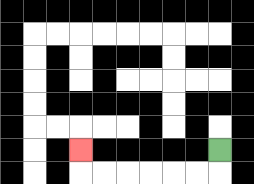{'start': '[9, 6]', 'end': '[3, 6]', 'path_directions': 'D,L,L,L,L,L,L,U', 'path_coordinates': '[[9, 6], [9, 7], [8, 7], [7, 7], [6, 7], [5, 7], [4, 7], [3, 7], [3, 6]]'}